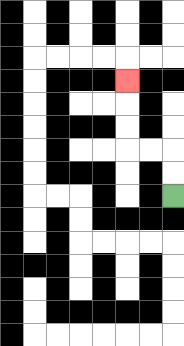{'start': '[7, 8]', 'end': '[5, 3]', 'path_directions': 'U,U,L,L,U,U,U', 'path_coordinates': '[[7, 8], [7, 7], [7, 6], [6, 6], [5, 6], [5, 5], [5, 4], [5, 3]]'}